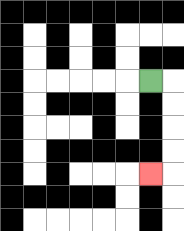{'start': '[6, 3]', 'end': '[6, 7]', 'path_directions': 'R,D,D,D,D,L', 'path_coordinates': '[[6, 3], [7, 3], [7, 4], [7, 5], [7, 6], [7, 7], [6, 7]]'}